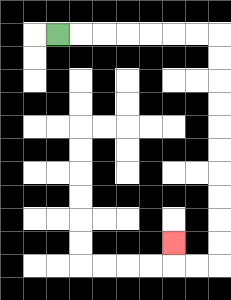{'start': '[2, 1]', 'end': '[7, 10]', 'path_directions': 'R,R,R,R,R,R,R,D,D,D,D,D,D,D,D,D,D,L,L,U', 'path_coordinates': '[[2, 1], [3, 1], [4, 1], [5, 1], [6, 1], [7, 1], [8, 1], [9, 1], [9, 2], [9, 3], [9, 4], [9, 5], [9, 6], [9, 7], [9, 8], [9, 9], [9, 10], [9, 11], [8, 11], [7, 11], [7, 10]]'}